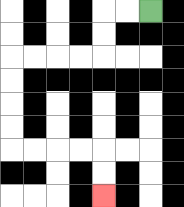{'start': '[6, 0]', 'end': '[4, 8]', 'path_directions': 'L,L,D,D,L,L,L,L,D,D,D,D,R,R,R,R,D,D', 'path_coordinates': '[[6, 0], [5, 0], [4, 0], [4, 1], [4, 2], [3, 2], [2, 2], [1, 2], [0, 2], [0, 3], [0, 4], [0, 5], [0, 6], [1, 6], [2, 6], [3, 6], [4, 6], [4, 7], [4, 8]]'}